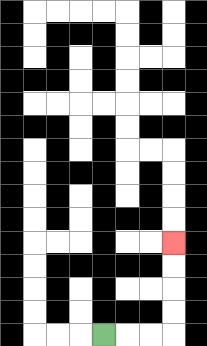{'start': '[4, 14]', 'end': '[7, 10]', 'path_directions': 'R,R,R,U,U,U,U', 'path_coordinates': '[[4, 14], [5, 14], [6, 14], [7, 14], [7, 13], [7, 12], [7, 11], [7, 10]]'}